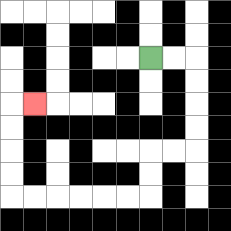{'start': '[6, 2]', 'end': '[1, 4]', 'path_directions': 'R,R,D,D,D,D,L,L,D,D,L,L,L,L,L,L,U,U,U,U,R', 'path_coordinates': '[[6, 2], [7, 2], [8, 2], [8, 3], [8, 4], [8, 5], [8, 6], [7, 6], [6, 6], [6, 7], [6, 8], [5, 8], [4, 8], [3, 8], [2, 8], [1, 8], [0, 8], [0, 7], [0, 6], [0, 5], [0, 4], [1, 4]]'}